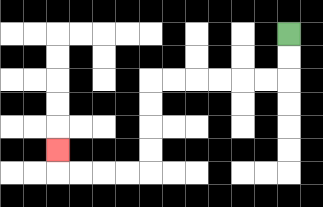{'start': '[12, 1]', 'end': '[2, 6]', 'path_directions': 'D,D,L,L,L,L,L,L,D,D,D,D,L,L,L,L,U', 'path_coordinates': '[[12, 1], [12, 2], [12, 3], [11, 3], [10, 3], [9, 3], [8, 3], [7, 3], [6, 3], [6, 4], [6, 5], [6, 6], [6, 7], [5, 7], [4, 7], [3, 7], [2, 7], [2, 6]]'}